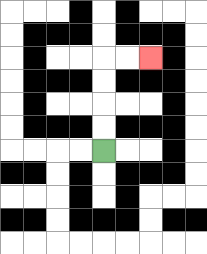{'start': '[4, 6]', 'end': '[6, 2]', 'path_directions': 'U,U,U,U,R,R', 'path_coordinates': '[[4, 6], [4, 5], [4, 4], [4, 3], [4, 2], [5, 2], [6, 2]]'}